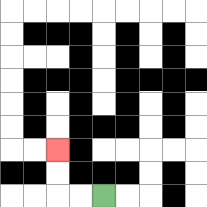{'start': '[4, 8]', 'end': '[2, 6]', 'path_directions': 'L,L,U,U', 'path_coordinates': '[[4, 8], [3, 8], [2, 8], [2, 7], [2, 6]]'}